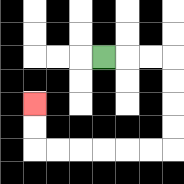{'start': '[4, 2]', 'end': '[1, 4]', 'path_directions': 'R,R,R,D,D,D,D,L,L,L,L,L,L,U,U', 'path_coordinates': '[[4, 2], [5, 2], [6, 2], [7, 2], [7, 3], [7, 4], [7, 5], [7, 6], [6, 6], [5, 6], [4, 6], [3, 6], [2, 6], [1, 6], [1, 5], [1, 4]]'}